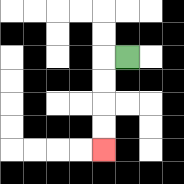{'start': '[5, 2]', 'end': '[4, 6]', 'path_directions': 'L,D,D,D,D', 'path_coordinates': '[[5, 2], [4, 2], [4, 3], [4, 4], [4, 5], [4, 6]]'}